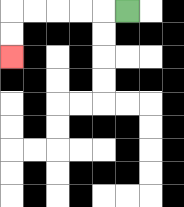{'start': '[5, 0]', 'end': '[0, 2]', 'path_directions': 'L,L,L,L,L,D,D', 'path_coordinates': '[[5, 0], [4, 0], [3, 0], [2, 0], [1, 0], [0, 0], [0, 1], [0, 2]]'}